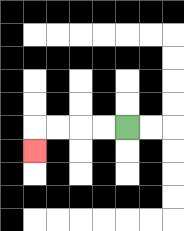{'start': '[5, 5]', 'end': '[1, 6]', 'path_directions': 'L,L,L,L,D', 'path_coordinates': '[[5, 5], [4, 5], [3, 5], [2, 5], [1, 5], [1, 6]]'}